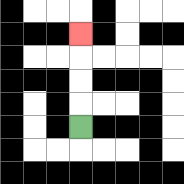{'start': '[3, 5]', 'end': '[3, 1]', 'path_directions': 'U,U,U,U', 'path_coordinates': '[[3, 5], [3, 4], [3, 3], [3, 2], [3, 1]]'}